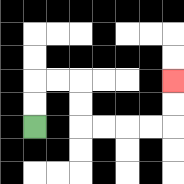{'start': '[1, 5]', 'end': '[7, 3]', 'path_directions': 'U,U,R,R,D,D,R,R,R,R,U,U', 'path_coordinates': '[[1, 5], [1, 4], [1, 3], [2, 3], [3, 3], [3, 4], [3, 5], [4, 5], [5, 5], [6, 5], [7, 5], [7, 4], [7, 3]]'}